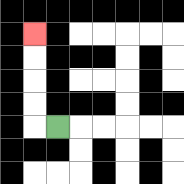{'start': '[2, 5]', 'end': '[1, 1]', 'path_directions': 'L,U,U,U,U', 'path_coordinates': '[[2, 5], [1, 5], [1, 4], [1, 3], [1, 2], [1, 1]]'}